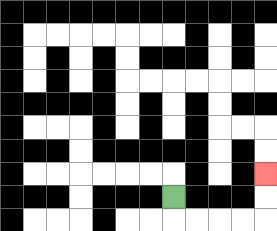{'start': '[7, 8]', 'end': '[11, 7]', 'path_directions': 'D,R,R,R,R,U,U', 'path_coordinates': '[[7, 8], [7, 9], [8, 9], [9, 9], [10, 9], [11, 9], [11, 8], [11, 7]]'}